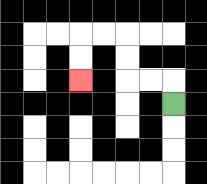{'start': '[7, 4]', 'end': '[3, 3]', 'path_directions': 'U,L,L,U,U,L,L,D,D', 'path_coordinates': '[[7, 4], [7, 3], [6, 3], [5, 3], [5, 2], [5, 1], [4, 1], [3, 1], [3, 2], [3, 3]]'}